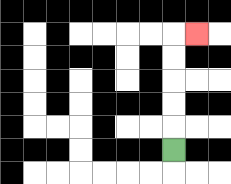{'start': '[7, 6]', 'end': '[8, 1]', 'path_directions': 'U,U,U,U,U,R', 'path_coordinates': '[[7, 6], [7, 5], [7, 4], [7, 3], [7, 2], [7, 1], [8, 1]]'}